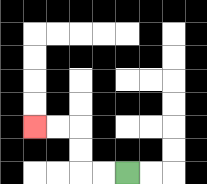{'start': '[5, 7]', 'end': '[1, 5]', 'path_directions': 'L,L,U,U,L,L', 'path_coordinates': '[[5, 7], [4, 7], [3, 7], [3, 6], [3, 5], [2, 5], [1, 5]]'}